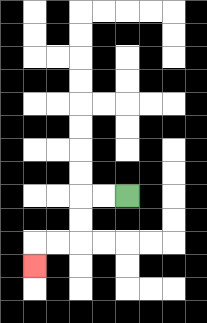{'start': '[5, 8]', 'end': '[1, 11]', 'path_directions': 'L,L,D,D,L,L,D', 'path_coordinates': '[[5, 8], [4, 8], [3, 8], [3, 9], [3, 10], [2, 10], [1, 10], [1, 11]]'}